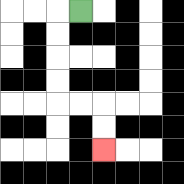{'start': '[3, 0]', 'end': '[4, 6]', 'path_directions': 'L,D,D,D,D,R,R,D,D', 'path_coordinates': '[[3, 0], [2, 0], [2, 1], [2, 2], [2, 3], [2, 4], [3, 4], [4, 4], [4, 5], [4, 6]]'}